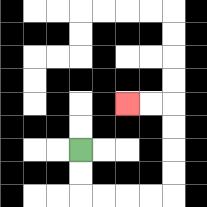{'start': '[3, 6]', 'end': '[5, 4]', 'path_directions': 'D,D,R,R,R,R,U,U,U,U,L,L', 'path_coordinates': '[[3, 6], [3, 7], [3, 8], [4, 8], [5, 8], [6, 8], [7, 8], [7, 7], [7, 6], [7, 5], [7, 4], [6, 4], [5, 4]]'}